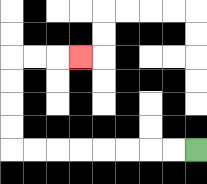{'start': '[8, 6]', 'end': '[3, 2]', 'path_directions': 'L,L,L,L,L,L,L,L,U,U,U,U,R,R,R', 'path_coordinates': '[[8, 6], [7, 6], [6, 6], [5, 6], [4, 6], [3, 6], [2, 6], [1, 6], [0, 6], [0, 5], [0, 4], [0, 3], [0, 2], [1, 2], [2, 2], [3, 2]]'}